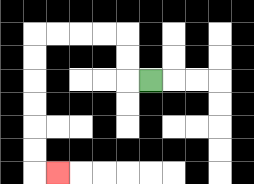{'start': '[6, 3]', 'end': '[2, 7]', 'path_directions': 'L,U,U,L,L,L,L,D,D,D,D,D,D,R', 'path_coordinates': '[[6, 3], [5, 3], [5, 2], [5, 1], [4, 1], [3, 1], [2, 1], [1, 1], [1, 2], [1, 3], [1, 4], [1, 5], [1, 6], [1, 7], [2, 7]]'}